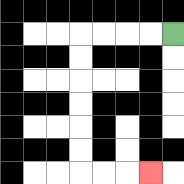{'start': '[7, 1]', 'end': '[6, 7]', 'path_directions': 'L,L,L,L,D,D,D,D,D,D,R,R,R', 'path_coordinates': '[[7, 1], [6, 1], [5, 1], [4, 1], [3, 1], [3, 2], [3, 3], [3, 4], [3, 5], [3, 6], [3, 7], [4, 7], [5, 7], [6, 7]]'}